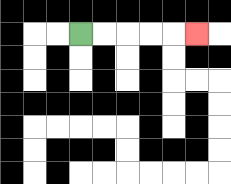{'start': '[3, 1]', 'end': '[8, 1]', 'path_directions': 'R,R,R,R,R', 'path_coordinates': '[[3, 1], [4, 1], [5, 1], [6, 1], [7, 1], [8, 1]]'}